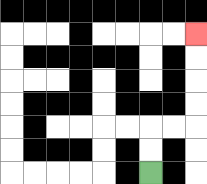{'start': '[6, 7]', 'end': '[8, 1]', 'path_directions': 'U,U,R,R,U,U,U,U', 'path_coordinates': '[[6, 7], [6, 6], [6, 5], [7, 5], [8, 5], [8, 4], [8, 3], [8, 2], [8, 1]]'}